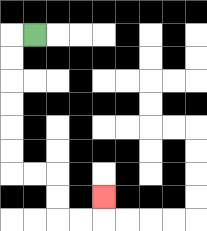{'start': '[1, 1]', 'end': '[4, 8]', 'path_directions': 'L,D,D,D,D,D,D,R,R,D,D,R,R,U', 'path_coordinates': '[[1, 1], [0, 1], [0, 2], [0, 3], [0, 4], [0, 5], [0, 6], [0, 7], [1, 7], [2, 7], [2, 8], [2, 9], [3, 9], [4, 9], [4, 8]]'}